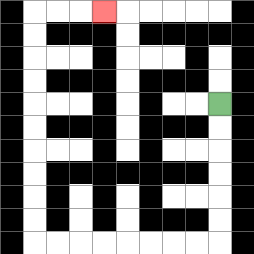{'start': '[9, 4]', 'end': '[4, 0]', 'path_directions': 'D,D,D,D,D,D,L,L,L,L,L,L,L,L,U,U,U,U,U,U,U,U,U,U,R,R,R', 'path_coordinates': '[[9, 4], [9, 5], [9, 6], [9, 7], [9, 8], [9, 9], [9, 10], [8, 10], [7, 10], [6, 10], [5, 10], [4, 10], [3, 10], [2, 10], [1, 10], [1, 9], [1, 8], [1, 7], [1, 6], [1, 5], [1, 4], [1, 3], [1, 2], [1, 1], [1, 0], [2, 0], [3, 0], [4, 0]]'}